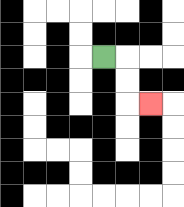{'start': '[4, 2]', 'end': '[6, 4]', 'path_directions': 'R,D,D,R', 'path_coordinates': '[[4, 2], [5, 2], [5, 3], [5, 4], [6, 4]]'}